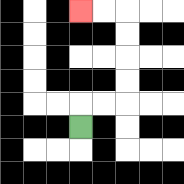{'start': '[3, 5]', 'end': '[3, 0]', 'path_directions': 'U,R,R,U,U,U,U,L,L', 'path_coordinates': '[[3, 5], [3, 4], [4, 4], [5, 4], [5, 3], [5, 2], [5, 1], [5, 0], [4, 0], [3, 0]]'}